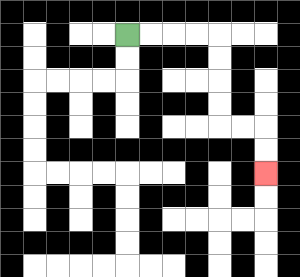{'start': '[5, 1]', 'end': '[11, 7]', 'path_directions': 'R,R,R,R,D,D,D,D,R,R,D,D', 'path_coordinates': '[[5, 1], [6, 1], [7, 1], [8, 1], [9, 1], [9, 2], [9, 3], [9, 4], [9, 5], [10, 5], [11, 5], [11, 6], [11, 7]]'}